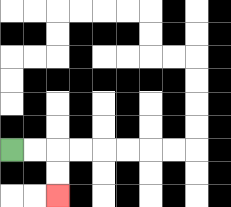{'start': '[0, 6]', 'end': '[2, 8]', 'path_directions': 'R,R,D,D', 'path_coordinates': '[[0, 6], [1, 6], [2, 6], [2, 7], [2, 8]]'}